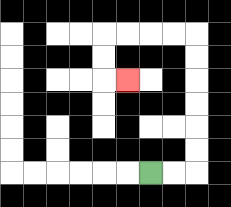{'start': '[6, 7]', 'end': '[5, 3]', 'path_directions': 'R,R,U,U,U,U,U,U,L,L,L,L,D,D,R', 'path_coordinates': '[[6, 7], [7, 7], [8, 7], [8, 6], [8, 5], [8, 4], [8, 3], [8, 2], [8, 1], [7, 1], [6, 1], [5, 1], [4, 1], [4, 2], [4, 3], [5, 3]]'}